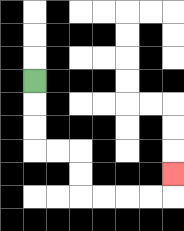{'start': '[1, 3]', 'end': '[7, 7]', 'path_directions': 'D,D,D,R,R,D,D,R,R,R,R,U', 'path_coordinates': '[[1, 3], [1, 4], [1, 5], [1, 6], [2, 6], [3, 6], [3, 7], [3, 8], [4, 8], [5, 8], [6, 8], [7, 8], [7, 7]]'}